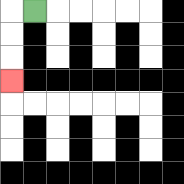{'start': '[1, 0]', 'end': '[0, 3]', 'path_directions': 'L,D,D,D', 'path_coordinates': '[[1, 0], [0, 0], [0, 1], [0, 2], [0, 3]]'}